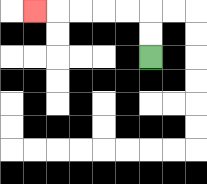{'start': '[6, 2]', 'end': '[1, 0]', 'path_directions': 'U,U,L,L,L,L,L', 'path_coordinates': '[[6, 2], [6, 1], [6, 0], [5, 0], [4, 0], [3, 0], [2, 0], [1, 0]]'}